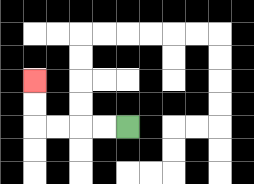{'start': '[5, 5]', 'end': '[1, 3]', 'path_directions': 'L,L,L,L,U,U', 'path_coordinates': '[[5, 5], [4, 5], [3, 5], [2, 5], [1, 5], [1, 4], [1, 3]]'}